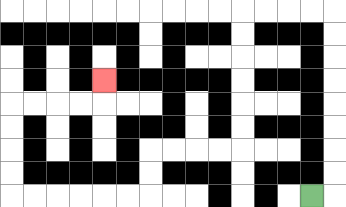{'start': '[13, 8]', 'end': '[4, 3]', 'path_directions': 'R,U,U,U,U,U,U,U,U,L,L,L,L,D,D,D,D,D,D,L,L,L,L,D,D,L,L,L,L,L,L,U,U,U,U,R,R,R,R,U', 'path_coordinates': '[[13, 8], [14, 8], [14, 7], [14, 6], [14, 5], [14, 4], [14, 3], [14, 2], [14, 1], [14, 0], [13, 0], [12, 0], [11, 0], [10, 0], [10, 1], [10, 2], [10, 3], [10, 4], [10, 5], [10, 6], [9, 6], [8, 6], [7, 6], [6, 6], [6, 7], [6, 8], [5, 8], [4, 8], [3, 8], [2, 8], [1, 8], [0, 8], [0, 7], [0, 6], [0, 5], [0, 4], [1, 4], [2, 4], [3, 4], [4, 4], [4, 3]]'}